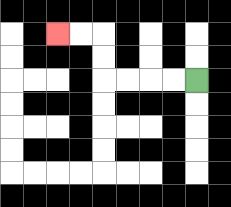{'start': '[8, 3]', 'end': '[2, 1]', 'path_directions': 'L,L,L,L,U,U,L,L', 'path_coordinates': '[[8, 3], [7, 3], [6, 3], [5, 3], [4, 3], [4, 2], [4, 1], [3, 1], [2, 1]]'}